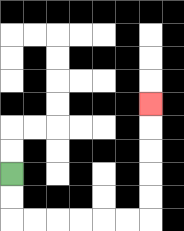{'start': '[0, 7]', 'end': '[6, 4]', 'path_directions': 'D,D,R,R,R,R,R,R,U,U,U,U,U', 'path_coordinates': '[[0, 7], [0, 8], [0, 9], [1, 9], [2, 9], [3, 9], [4, 9], [5, 9], [6, 9], [6, 8], [6, 7], [6, 6], [6, 5], [6, 4]]'}